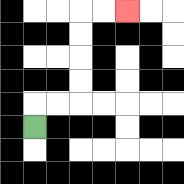{'start': '[1, 5]', 'end': '[5, 0]', 'path_directions': 'U,R,R,U,U,U,U,R,R', 'path_coordinates': '[[1, 5], [1, 4], [2, 4], [3, 4], [3, 3], [3, 2], [3, 1], [3, 0], [4, 0], [5, 0]]'}